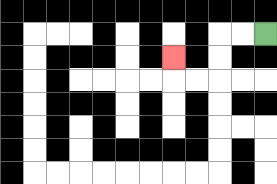{'start': '[11, 1]', 'end': '[7, 2]', 'path_directions': 'L,L,D,D,L,L,U', 'path_coordinates': '[[11, 1], [10, 1], [9, 1], [9, 2], [9, 3], [8, 3], [7, 3], [7, 2]]'}